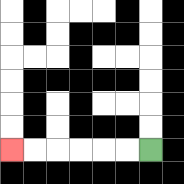{'start': '[6, 6]', 'end': '[0, 6]', 'path_directions': 'L,L,L,L,L,L', 'path_coordinates': '[[6, 6], [5, 6], [4, 6], [3, 6], [2, 6], [1, 6], [0, 6]]'}